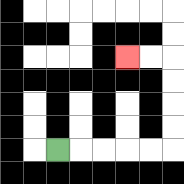{'start': '[2, 6]', 'end': '[5, 2]', 'path_directions': 'R,R,R,R,R,U,U,U,U,L,L', 'path_coordinates': '[[2, 6], [3, 6], [4, 6], [5, 6], [6, 6], [7, 6], [7, 5], [7, 4], [7, 3], [7, 2], [6, 2], [5, 2]]'}